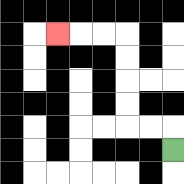{'start': '[7, 6]', 'end': '[2, 1]', 'path_directions': 'U,L,L,U,U,U,U,L,L,L', 'path_coordinates': '[[7, 6], [7, 5], [6, 5], [5, 5], [5, 4], [5, 3], [5, 2], [5, 1], [4, 1], [3, 1], [2, 1]]'}